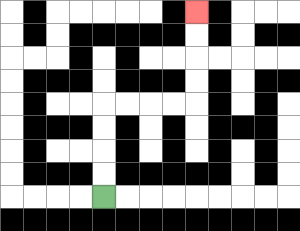{'start': '[4, 8]', 'end': '[8, 0]', 'path_directions': 'U,U,U,U,R,R,R,R,U,U,U,U', 'path_coordinates': '[[4, 8], [4, 7], [4, 6], [4, 5], [4, 4], [5, 4], [6, 4], [7, 4], [8, 4], [8, 3], [8, 2], [8, 1], [8, 0]]'}